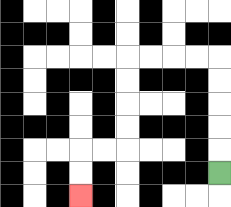{'start': '[9, 7]', 'end': '[3, 8]', 'path_directions': 'U,U,U,U,U,L,L,L,L,D,D,D,D,L,L,D,D', 'path_coordinates': '[[9, 7], [9, 6], [9, 5], [9, 4], [9, 3], [9, 2], [8, 2], [7, 2], [6, 2], [5, 2], [5, 3], [5, 4], [5, 5], [5, 6], [4, 6], [3, 6], [3, 7], [3, 8]]'}